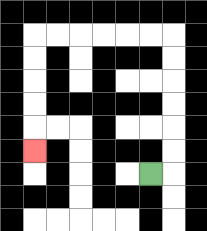{'start': '[6, 7]', 'end': '[1, 6]', 'path_directions': 'R,U,U,U,U,U,U,L,L,L,L,L,L,D,D,D,D,D', 'path_coordinates': '[[6, 7], [7, 7], [7, 6], [7, 5], [7, 4], [7, 3], [7, 2], [7, 1], [6, 1], [5, 1], [4, 1], [3, 1], [2, 1], [1, 1], [1, 2], [1, 3], [1, 4], [1, 5], [1, 6]]'}